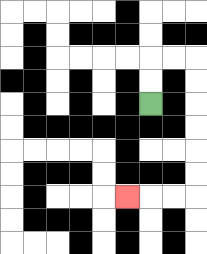{'start': '[6, 4]', 'end': '[5, 8]', 'path_directions': 'U,U,R,R,D,D,D,D,D,D,L,L,L', 'path_coordinates': '[[6, 4], [6, 3], [6, 2], [7, 2], [8, 2], [8, 3], [8, 4], [8, 5], [8, 6], [8, 7], [8, 8], [7, 8], [6, 8], [5, 8]]'}